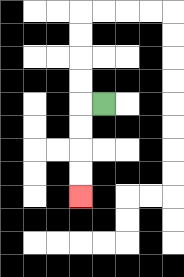{'start': '[4, 4]', 'end': '[3, 8]', 'path_directions': 'L,D,D,D,D', 'path_coordinates': '[[4, 4], [3, 4], [3, 5], [3, 6], [3, 7], [3, 8]]'}